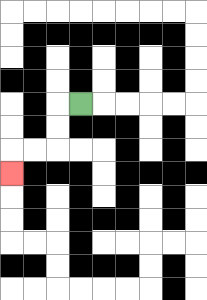{'start': '[3, 4]', 'end': '[0, 7]', 'path_directions': 'L,D,D,L,L,D', 'path_coordinates': '[[3, 4], [2, 4], [2, 5], [2, 6], [1, 6], [0, 6], [0, 7]]'}